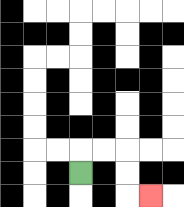{'start': '[3, 7]', 'end': '[6, 8]', 'path_directions': 'U,R,R,D,D,R', 'path_coordinates': '[[3, 7], [3, 6], [4, 6], [5, 6], [5, 7], [5, 8], [6, 8]]'}